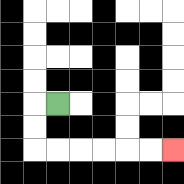{'start': '[2, 4]', 'end': '[7, 6]', 'path_directions': 'L,D,D,R,R,R,R,R,R', 'path_coordinates': '[[2, 4], [1, 4], [1, 5], [1, 6], [2, 6], [3, 6], [4, 6], [5, 6], [6, 6], [7, 6]]'}